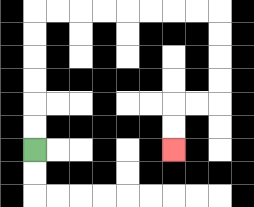{'start': '[1, 6]', 'end': '[7, 6]', 'path_directions': 'U,U,U,U,U,U,R,R,R,R,R,R,R,R,D,D,D,D,L,L,D,D', 'path_coordinates': '[[1, 6], [1, 5], [1, 4], [1, 3], [1, 2], [1, 1], [1, 0], [2, 0], [3, 0], [4, 0], [5, 0], [6, 0], [7, 0], [8, 0], [9, 0], [9, 1], [9, 2], [9, 3], [9, 4], [8, 4], [7, 4], [7, 5], [7, 6]]'}